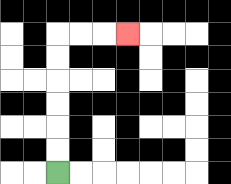{'start': '[2, 7]', 'end': '[5, 1]', 'path_directions': 'U,U,U,U,U,U,R,R,R', 'path_coordinates': '[[2, 7], [2, 6], [2, 5], [2, 4], [2, 3], [2, 2], [2, 1], [3, 1], [4, 1], [5, 1]]'}